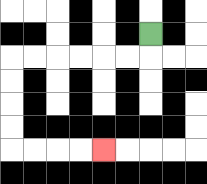{'start': '[6, 1]', 'end': '[4, 6]', 'path_directions': 'D,L,L,L,L,L,L,D,D,D,D,R,R,R,R', 'path_coordinates': '[[6, 1], [6, 2], [5, 2], [4, 2], [3, 2], [2, 2], [1, 2], [0, 2], [0, 3], [0, 4], [0, 5], [0, 6], [1, 6], [2, 6], [3, 6], [4, 6]]'}